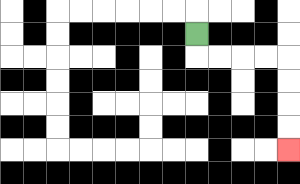{'start': '[8, 1]', 'end': '[12, 6]', 'path_directions': 'D,R,R,R,R,D,D,D,D', 'path_coordinates': '[[8, 1], [8, 2], [9, 2], [10, 2], [11, 2], [12, 2], [12, 3], [12, 4], [12, 5], [12, 6]]'}